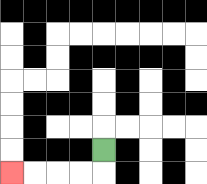{'start': '[4, 6]', 'end': '[0, 7]', 'path_directions': 'D,L,L,L,L', 'path_coordinates': '[[4, 6], [4, 7], [3, 7], [2, 7], [1, 7], [0, 7]]'}